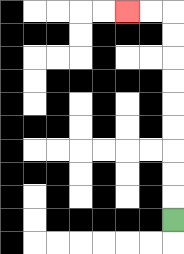{'start': '[7, 9]', 'end': '[5, 0]', 'path_directions': 'U,U,U,U,U,U,U,U,U,L,L', 'path_coordinates': '[[7, 9], [7, 8], [7, 7], [7, 6], [7, 5], [7, 4], [7, 3], [7, 2], [7, 1], [7, 0], [6, 0], [5, 0]]'}